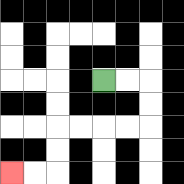{'start': '[4, 3]', 'end': '[0, 7]', 'path_directions': 'R,R,D,D,L,L,L,L,D,D,L,L', 'path_coordinates': '[[4, 3], [5, 3], [6, 3], [6, 4], [6, 5], [5, 5], [4, 5], [3, 5], [2, 5], [2, 6], [2, 7], [1, 7], [0, 7]]'}